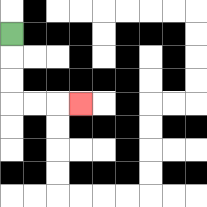{'start': '[0, 1]', 'end': '[3, 4]', 'path_directions': 'D,D,D,R,R,R', 'path_coordinates': '[[0, 1], [0, 2], [0, 3], [0, 4], [1, 4], [2, 4], [3, 4]]'}